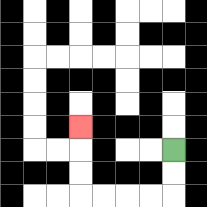{'start': '[7, 6]', 'end': '[3, 5]', 'path_directions': 'D,D,L,L,L,L,U,U,U', 'path_coordinates': '[[7, 6], [7, 7], [7, 8], [6, 8], [5, 8], [4, 8], [3, 8], [3, 7], [3, 6], [3, 5]]'}